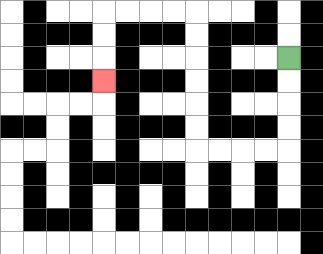{'start': '[12, 2]', 'end': '[4, 3]', 'path_directions': 'D,D,D,D,L,L,L,L,U,U,U,U,U,U,L,L,L,L,D,D,D', 'path_coordinates': '[[12, 2], [12, 3], [12, 4], [12, 5], [12, 6], [11, 6], [10, 6], [9, 6], [8, 6], [8, 5], [8, 4], [8, 3], [8, 2], [8, 1], [8, 0], [7, 0], [6, 0], [5, 0], [4, 0], [4, 1], [4, 2], [4, 3]]'}